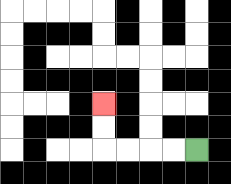{'start': '[8, 6]', 'end': '[4, 4]', 'path_directions': 'L,L,L,L,U,U', 'path_coordinates': '[[8, 6], [7, 6], [6, 6], [5, 6], [4, 6], [4, 5], [4, 4]]'}